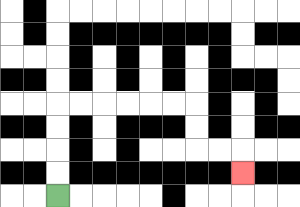{'start': '[2, 8]', 'end': '[10, 7]', 'path_directions': 'U,U,U,U,R,R,R,R,R,R,D,D,R,R,D', 'path_coordinates': '[[2, 8], [2, 7], [2, 6], [2, 5], [2, 4], [3, 4], [4, 4], [5, 4], [6, 4], [7, 4], [8, 4], [8, 5], [8, 6], [9, 6], [10, 6], [10, 7]]'}